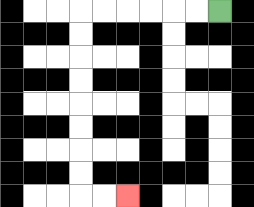{'start': '[9, 0]', 'end': '[5, 8]', 'path_directions': 'L,L,L,L,L,L,D,D,D,D,D,D,D,D,R,R', 'path_coordinates': '[[9, 0], [8, 0], [7, 0], [6, 0], [5, 0], [4, 0], [3, 0], [3, 1], [3, 2], [3, 3], [3, 4], [3, 5], [3, 6], [3, 7], [3, 8], [4, 8], [5, 8]]'}